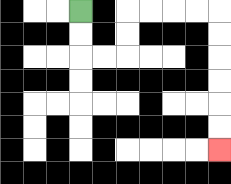{'start': '[3, 0]', 'end': '[9, 6]', 'path_directions': 'D,D,R,R,U,U,R,R,R,R,D,D,D,D,D,D', 'path_coordinates': '[[3, 0], [3, 1], [3, 2], [4, 2], [5, 2], [5, 1], [5, 0], [6, 0], [7, 0], [8, 0], [9, 0], [9, 1], [9, 2], [9, 3], [9, 4], [9, 5], [9, 6]]'}